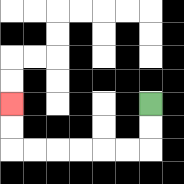{'start': '[6, 4]', 'end': '[0, 4]', 'path_directions': 'D,D,L,L,L,L,L,L,U,U', 'path_coordinates': '[[6, 4], [6, 5], [6, 6], [5, 6], [4, 6], [3, 6], [2, 6], [1, 6], [0, 6], [0, 5], [0, 4]]'}